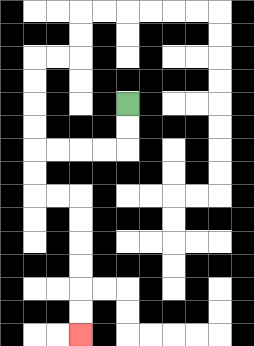{'start': '[5, 4]', 'end': '[3, 14]', 'path_directions': 'D,D,L,L,L,L,D,D,R,R,D,D,D,D,D,D', 'path_coordinates': '[[5, 4], [5, 5], [5, 6], [4, 6], [3, 6], [2, 6], [1, 6], [1, 7], [1, 8], [2, 8], [3, 8], [3, 9], [3, 10], [3, 11], [3, 12], [3, 13], [3, 14]]'}